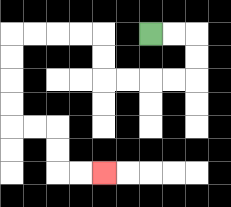{'start': '[6, 1]', 'end': '[4, 7]', 'path_directions': 'R,R,D,D,L,L,L,L,U,U,L,L,L,L,D,D,D,D,R,R,D,D,R,R', 'path_coordinates': '[[6, 1], [7, 1], [8, 1], [8, 2], [8, 3], [7, 3], [6, 3], [5, 3], [4, 3], [4, 2], [4, 1], [3, 1], [2, 1], [1, 1], [0, 1], [0, 2], [0, 3], [0, 4], [0, 5], [1, 5], [2, 5], [2, 6], [2, 7], [3, 7], [4, 7]]'}